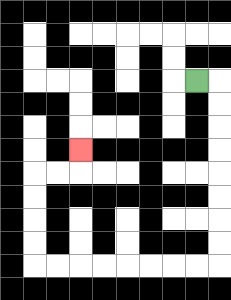{'start': '[8, 3]', 'end': '[3, 6]', 'path_directions': 'R,D,D,D,D,D,D,D,D,L,L,L,L,L,L,L,L,U,U,U,U,R,R,U', 'path_coordinates': '[[8, 3], [9, 3], [9, 4], [9, 5], [9, 6], [9, 7], [9, 8], [9, 9], [9, 10], [9, 11], [8, 11], [7, 11], [6, 11], [5, 11], [4, 11], [3, 11], [2, 11], [1, 11], [1, 10], [1, 9], [1, 8], [1, 7], [2, 7], [3, 7], [3, 6]]'}